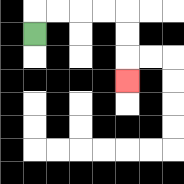{'start': '[1, 1]', 'end': '[5, 3]', 'path_directions': 'U,R,R,R,R,D,D,D', 'path_coordinates': '[[1, 1], [1, 0], [2, 0], [3, 0], [4, 0], [5, 0], [5, 1], [5, 2], [5, 3]]'}